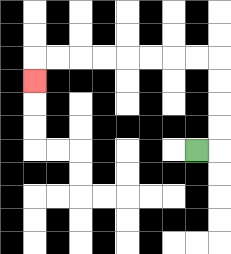{'start': '[8, 6]', 'end': '[1, 3]', 'path_directions': 'R,U,U,U,U,L,L,L,L,L,L,L,L,D', 'path_coordinates': '[[8, 6], [9, 6], [9, 5], [9, 4], [9, 3], [9, 2], [8, 2], [7, 2], [6, 2], [5, 2], [4, 2], [3, 2], [2, 2], [1, 2], [1, 3]]'}